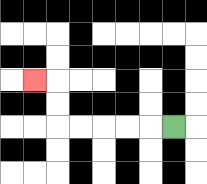{'start': '[7, 5]', 'end': '[1, 3]', 'path_directions': 'L,L,L,L,L,U,U,L', 'path_coordinates': '[[7, 5], [6, 5], [5, 5], [4, 5], [3, 5], [2, 5], [2, 4], [2, 3], [1, 3]]'}